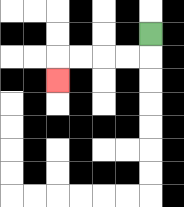{'start': '[6, 1]', 'end': '[2, 3]', 'path_directions': 'D,L,L,L,L,D', 'path_coordinates': '[[6, 1], [6, 2], [5, 2], [4, 2], [3, 2], [2, 2], [2, 3]]'}